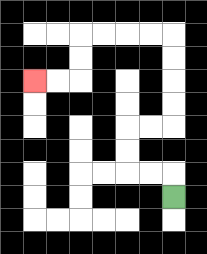{'start': '[7, 8]', 'end': '[1, 3]', 'path_directions': 'U,L,L,U,U,R,R,U,U,U,U,L,L,L,L,D,D,L,L', 'path_coordinates': '[[7, 8], [7, 7], [6, 7], [5, 7], [5, 6], [5, 5], [6, 5], [7, 5], [7, 4], [7, 3], [7, 2], [7, 1], [6, 1], [5, 1], [4, 1], [3, 1], [3, 2], [3, 3], [2, 3], [1, 3]]'}